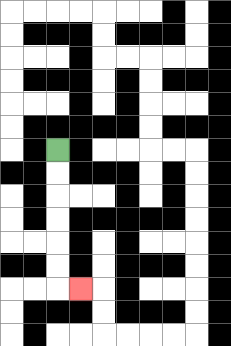{'start': '[2, 6]', 'end': '[3, 12]', 'path_directions': 'D,D,D,D,D,D,R', 'path_coordinates': '[[2, 6], [2, 7], [2, 8], [2, 9], [2, 10], [2, 11], [2, 12], [3, 12]]'}